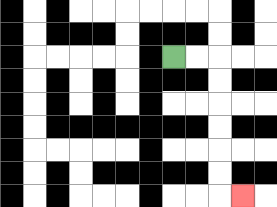{'start': '[7, 2]', 'end': '[10, 8]', 'path_directions': 'R,R,D,D,D,D,D,D,R', 'path_coordinates': '[[7, 2], [8, 2], [9, 2], [9, 3], [9, 4], [9, 5], [9, 6], [9, 7], [9, 8], [10, 8]]'}